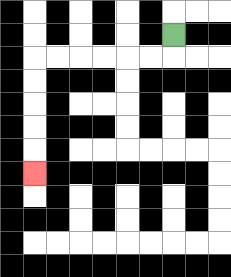{'start': '[7, 1]', 'end': '[1, 7]', 'path_directions': 'D,L,L,L,L,L,L,D,D,D,D,D', 'path_coordinates': '[[7, 1], [7, 2], [6, 2], [5, 2], [4, 2], [3, 2], [2, 2], [1, 2], [1, 3], [1, 4], [1, 5], [1, 6], [1, 7]]'}